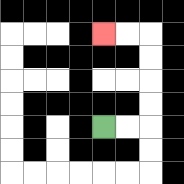{'start': '[4, 5]', 'end': '[4, 1]', 'path_directions': 'R,R,U,U,U,U,L,L', 'path_coordinates': '[[4, 5], [5, 5], [6, 5], [6, 4], [6, 3], [6, 2], [6, 1], [5, 1], [4, 1]]'}